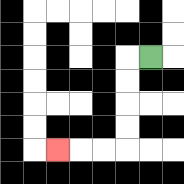{'start': '[6, 2]', 'end': '[2, 6]', 'path_directions': 'L,D,D,D,D,L,L,L', 'path_coordinates': '[[6, 2], [5, 2], [5, 3], [5, 4], [5, 5], [5, 6], [4, 6], [3, 6], [2, 6]]'}